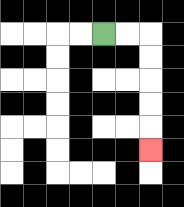{'start': '[4, 1]', 'end': '[6, 6]', 'path_directions': 'R,R,D,D,D,D,D', 'path_coordinates': '[[4, 1], [5, 1], [6, 1], [6, 2], [6, 3], [6, 4], [6, 5], [6, 6]]'}